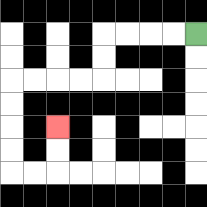{'start': '[8, 1]', 'end': '[2, 5]', 'path_directions': 'L,L,L,L,D,D,L,L,L,L,D,D,D,D,R,R,U,U', 'path_coordinates': '[[8, 1], [7, 1], [6, 1], [5, 1], [4, 1], [4, 2], [4, 3], [3, 3], [2, 3], [1, 3], [0, 3], [0, 4], [0, 5], [0, 6], [0, 7], [1, 7], [2, 7], [2, 6], [2, 5]]'}